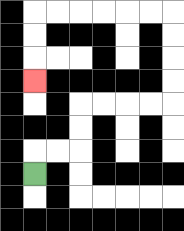{'start': '[1, 7]', 'end': '[1, 3]', 'path_directions': 'U,R,R,U,U,R,R,R,R,U,U,U,U,L,L,L,L,L,L,D,D,D', 'path_coordinates': '[[1, 7], [1, 6], [2, 6], [3, 6], [3, 5], [3, 4], [4, 4], [5, 4], [6, 4], [7, 4], [7, 3], [7, 2], [7, 1], [7, 0], [6, 0], [5, 0], [4, 0], [3, 0], [2, 0], [1, 0], [1, 1], [1, 2], [1, 3]]'}